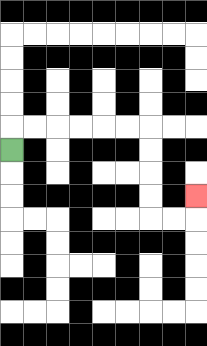{'start': '[0, 6]', 'end': '[8, 8]', 'path_directions': 'U,R,R,R,R,R,R,D,D,D,D,R,R,U', 'path_coordinates': '[[0, 6], [0, 5], [1, 5], [2, 5], [3, 5], [4, 5], [5, 5], [6, 5], [6, 6], [6, 7], [6, 8], [6, 9], [7, 9], [8, 9], [8, 8]]'}